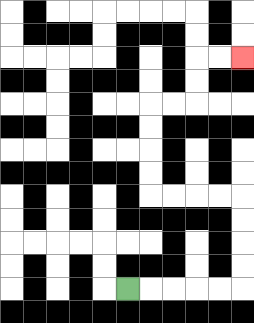{'start': '[5, 12]', 'end': '[10, 2]', 'path_directions': 'R,R,R,R,R,U,U,U,U,L,L,L,L,U,U,U,U,R,R,U,U,R,R', 'path_coordinates': '[[5, 12], [6, 12], [7, 12], [8, 12], [9, 12], [10, 12], [10, 11], [10, 10], [10, 9], [10, 8], [9, 8], [8, 8], [7, 8], [6, 8], [6, 7], [6, 6], [6, 5], [6, 4], [7, 4], [8, 4], [8, 3], [8, 2], [9, 2], [10, 2]]'}